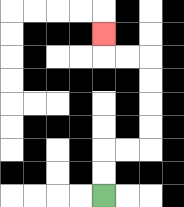{'start': '[4, 8]', 'end': '[4, 1]', 'path_directions': 'U,U,R,R,U,U,U,U,L,L,U', 'path_coordinates': '[[4, 8], [4, 7], [4, 6], [5, 6], [6, 6], [6, 5], [6, 4], [6, 3], [6, 2], [5, 2], [4, 2], [4, 1]]'}